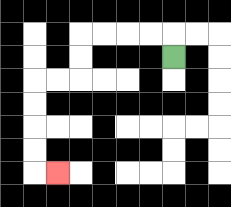{'start': '[7, 2]', 'end': '[2, 7]', 'path_directions': 'U,L,L,L,L,D,D,L,L,D,D,D,D,R', 'path_coordinates': '[[7, 2], [7, 1], [6, 1], [5, 1], [4, 1], [3, 1], [3, 2], [3, 3], [2, 3], [1, 3], [1, 4], [1, 5], [1, 6], [1, 7], [2, 7]]'}